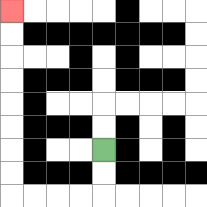{'start': '[4, 6]', 'end': '[0, 0]', 'path_directions': 'D,D,L,L,L,L,U,U,U,U,U,U,U,U', 'path_coordinates': '[[4, 6], [4, 7], [4, 8], [3, 8], [2, 8], [1, 8], [0, 8], [0, 7], [0, 6], [0, 5], [0, 4], [0, 3], [0, 2], [0, 1], [0, 0]]'}